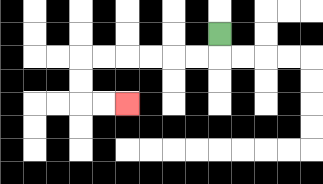{'start': '[9, 1]', 'end': '[5, 4]', 'path_directions': 'D,L,L,L,L,L,L,D,D,R,R', 'path_coordinates': '[[9, 1], [9, 2], [8, 2], [7, 2], [6, 2], [5, 2], [4, 2], [3, 2], [3, 3], [3, 4], [4, 4], [5, 4]]'}